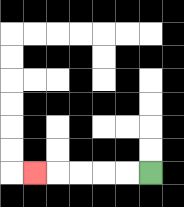{'start': '[6, 7]', 'end': '[1, 7]', 'path_directions': 'L,L,L,L,L', 'path_coordinates': '[[6, 7], [5, 7], [4, 7], [3, 7], [2, 7], [1, 7]]'}